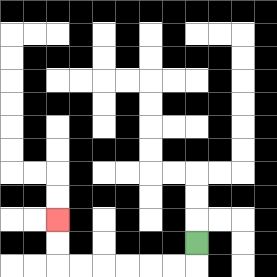{'start': '[8, 10]', 'end': '[2, 9]', 'path_directions': 'D,L,L,L,L,L,L,U,U', 'path_coordinates': '[[8, 10], [8, 11], [7, 11], [6, 11], [5, 11], [4, 11], [3, 11], [2, 11], [2, 10], [2, 9]]'}